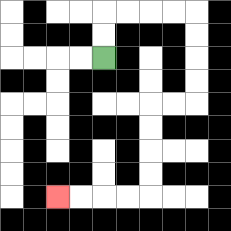{'start': '[4, 2]', 'end': '[2, 8]', 'path_directions': 'U,U,R,R,R,R,D,D,D,D,L,L,D,D,D,D,L,L,L,L', 'path_coordinates': '[[4, 2], [4, 1], [4, 0], [5, 0], [6, 0], [7, 0], [8, 0], [8, 1], [8, 2], [8, 3], [8, 4], [7, 4], [6, 4], [6, 5], [6, 6], [6, 7], [6, 8], [5, 8], [4, 8], [3, 8], [2, 8]]'}